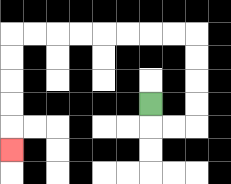{'start': '[6, 4]', 'end': '[0, 6]', 'path_directions': 'D,R,R,U,U,U,U,L,L,L,L,L,L,L,L,D,D,D,D,D', 'path_coordinates': '[[6, 4], [6, 5], [7, 5], [8, 5], [8, 4], [8, 3], [8, 2], [8, 1], [7, 1], [6, 1], [5, 1], [4, 1], [3, 1], [2, 1], [1, 1], [0, 1], [0, 2], [0, 3], [0, 4], [0, 5], [0, 6]]'}